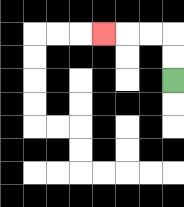{'start': '[7, 3]', 'end': '[4, 1]', 'path_directions': 'U,U,L,L,L', 'path_coordinates': '[[7, 3], [7, 2], [7, 1], [6, 1], [5, 1], [4, 1]]'}